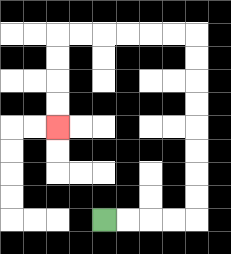{'start': '[4, 9]', 'end': '[2, 5]', 'path_directions': 'R,R,R,R,U,U,U,U,U,U,U,U,L,L,L,L,L,L,D,D,D,D', 'path_coordinates': '[[4, 9], [5, 9], [6, 9], [7, 9], [8, 9], [8, 8], [8, 7], [8, 6], [8, 5], [8, 4], [8, 3], [8, 2], [8, 1], [7, 1], [6, 1], [5, 1], [4, 1], [3, 1], [2, 1], [2, 2], [2, 3], [2, 4], [2, 5]]'}